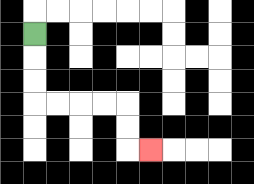{'start': '[1, 1]', 'end': '[6, 6]', 'path_directions': 'D,D,D,R,R,R,R,D,D,R', 'path_coordinates': '[[1, 1], [1, 2], [1, 3], [1, 4], [2, 4], [3, 4], [4, 4], [5, 4], [5, 5], [5, 6], [6, 6]]'}